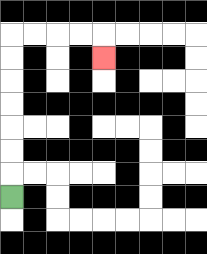{'start': '[0, 8]', 'end': '[4, 2]', 'path_directions': 'U,U,U,U,U,U,U,R,R,R,R,D', 'path_coordinates': '[[0, 8], [0, 7], [0, 6], [0, 5], [0, 4], [0, 3], [0, 2], [0, 1], [1, 1], [2, 1], [3, 1], [4, 1], [4, 2]]'}